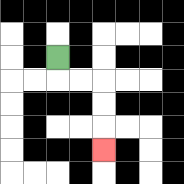{'start': '[2, 2]', 'end': '[4, 6]', 'path_directions': 'D,R,R,D,D,D', 'path_coordinates': '[[2, 2], [2, 3], [3, 3], [4, 3], [4, 4], [4, 5], [4, 6]]'}